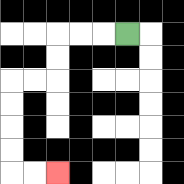{'start': '[5, 1]', 'end': '[2, 7]', 'path_directions': 'L,L,L,D,D,L,L,D,D,D,D,R,R', 'path_coordinates': '[[5, 1], [4, 1], [3, 1], [2, 1], [2, 2], [2, 3], [1, 3], [0, 3], [0, 4], [0, 5], [0, 6], [0, 7], [1, 7], [2, 7]]'}